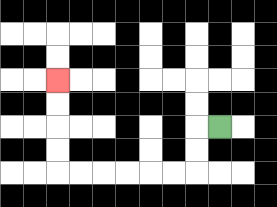{'start': '[9, 5]', 'end': '[2, 3]', 'path_directions': 'L,D,D,L,L,L,L,L,L,U,U,U,U', 'path_coordinates': '[[9, 5], [8, 5], [8, 6], [8, 7], [7, 7], [6, 7], [5, 7], [4, 7], [3, 7], [2, 7], [2, 6], [2, 5], [2, 4], [2, 3]]'}